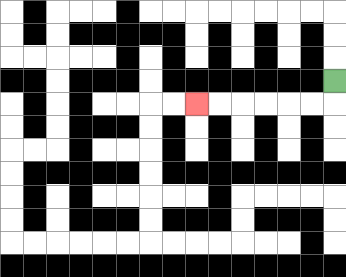{'start': '[14, 3]', 'end': '[8, 4]', 'path_directions': 'D,L,L,L,L,L,L', 'path_coordinates': '[[14, 3], [14, 4], [13, 4], [12, 4], [11, 4], [10, 4], [9, 4], [8, 4]]'}